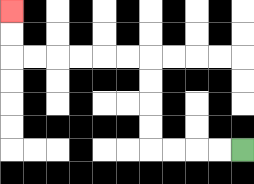{'start': '[10, 6]', 'end': '[0, 0]', 'path_directions': 'L,L,L,L,U,U,U,U,L,L,L,L,L,L,U,U', 'path_coordinates': '[[10, 6], [9, 6], [8, 6], [7, 6], [6, 6], [6, 5], [6, 4], [6, 3], [6, 2], [5, 2], [4, 2], [3, 2], [2, 2], [1, 2], [0, 2], [0, 1], [0, 0]]'}